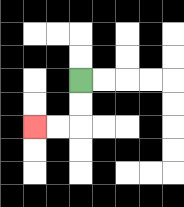{'start': '[3, 3]', 'end': '[1, 5]', 'path_directions': 'D,D,L,L', 'path_coordinates': '[[3, 3], [3, 4], [3, 5], [2, 5], [1, 5]]'}